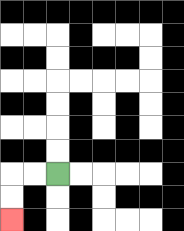{'start': '[2, 7]', 'end': '[0, 9]', 'path_directions': 'L,L,D,D', 'path_coordinates': '[[2, 7], [1, 7], [0, 7], [0, 8], [0, 9]]'}